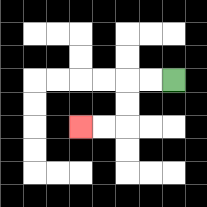{'start': '[7, 3]', 'end': '[3, 5]', 'path_directions': 'L,L,D,D,L,L', 'path_coordinates': '[[7, 3], [6, 3], [5, 3], [5, 4], [5, 5], [4, 5], [3, 5]]'}